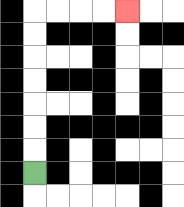{'start': '[1, 7]', 'end': '[5, 0]', 'path_directions': 'U,U,U,U,U,U,U,R,R,R,R', 'path_coordinates': '[[1, 7], [1, 6], [1, 5], [1, 4], [1, 3], [1, 2], [1, 1], [1, 0], [2, 0], [3, 0], [4, 0], [5, 0]]'}